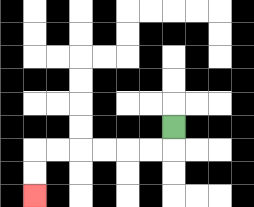{'start': '[7, 5]', 'end': '[1, 8]', 'path_directions': 'D,L,L,L,L,L,L,D,D', 'path_coordinates': '[[7, 5], [7, 6], [6, 6], [5, 6], [4, 6], [3, 6], [2, 6], [1, 6], [1, 7], [1, 8]]'}